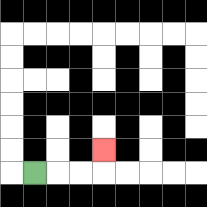{'start': '[1, 7]', 'end': '[4, 6]', 'path_directions': 'R,R,R,U', 'path_coordinates': '[[1, 7], [2, 7], [3, 7], [4, 7], [4, 6]]'}